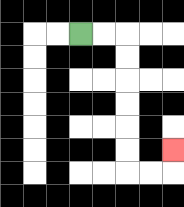{'start': '[3, 1]', 'end': '[7, 6]', 'path_directions': 'R,R,D,D,D,D,D,D,R,R,U', 'path_coordinates': '[[3, 1], [4, 1], [5, 1], [5, 2], [5, 3], [5, 4], [5, 5], [5, 6], [5, 7], [6, 7], [7, 7], [7, 6]]'}